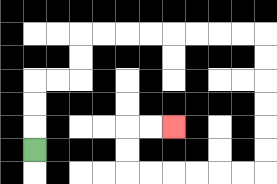{'start': '[1, 6]', 'end': '[7, 5]', 'path_directions': 'U,U,U,R,R,U,U,R,R,R,R,R,R,R,R,D,D,D,D,D,D,L,L,L,L,L,L,U,U,R,R', 'path_coordinates': '[[1, 6], [1, 5], [1, 4], [1, 3], [2, 3], [3, 3], [3, 2], [3, 1], [4, 1], [5, 1], [6, 1], [7, 1], [8, 1], [9, 1], [10, 1], [11, 1], [11, 2], [11, 3], [11, 4], [11, 5], [11, 6], [11, 7], [10, 7], [9, 7], [8, 7], [7, 7], [6, 7], [5, 7], [5, 6], [5, 5], [6, 5], [7, 5]]'}